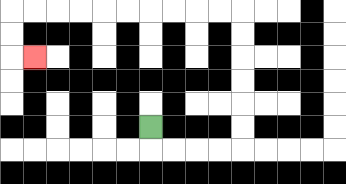{'start': '[6, 5]', 'end': '[1, 2]', 'path_directions': 'D,R,R,R,R,U,U,U,U,U,U,L,L,L,L,L,L,L,L,L,L,D,D,R', 'path_coordinates': '[[6, 5], [6, 6], [7, 6], [8, 6], [9, 6], [10, 6], [10, 5], [10, 4], [10, 3], [10, 2], [10, 1], [10, 0], [9, 0], [8, 0], [7, 0], [6, 0], [5, 0], [4, 0], [3, 0], [2, 0], [1, 0], [0, 0], [0, 1], [0, 2], [1, 2]]'}